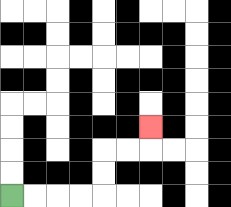{'start': '[0, 8]', 'end': '[6, 5]', 'path_directions': 'R,R,R,R,U,U,R,R,U', 'path_coordinates': '[[0, 8], [1, 8], [2, 8], [3, 8], [4, 8], [4, 7], [4, 6], [5, 6], [6, 6], [6, 5]]'}